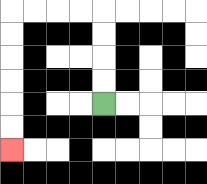{'start': '[4, 4]', 'end': '[0, 6]', 'path_directions': 'U,U,U,U,L,L,L,L,D,D,D,D,D,D', 'path_coordinates': '[[4, 4], [4, 3], [4, 2], [4, 1], [4, 0], [3, 0], [2, 0], [1, 0], [0, 0], [0, 1], [0, 2], [0, 3], [0, 4], [0, 5], [0, 6]]'}